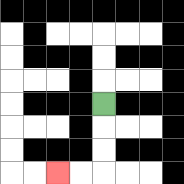{'start': '[4, 4]', 'end': '[2, 7]', 'path_directions': 'D,D,D,L,L', 'path_coordinates': '[[4, 4], [4, 5], [4, 6], [4, 7], [3, 7], [2, 7]]'}